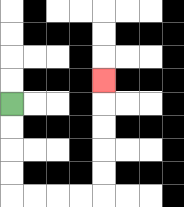{'start': '[0, 4]', 'end': '[4, 3]', 'path_directions': 'D,D,D,D,R,R,R,R,U,U,U,U,U', 'path_coordinates': '[[0, 4], [0, 5], [0, 6], [0, 7], [0, 8], [1, 8], [2, 8], [3, 8], [4, 8], [4, 7], [4, 6], [4, 5], [4, 4], [4, 3]]'}